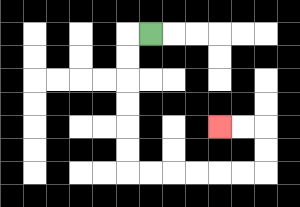{'start': '[6, 1]', 'end': '[9, 5]', 'path_directions': 'L,D,D,D,D,D,D,R,R,R,R,R,R,U,U,L,L', 'path_coordinates': '[[6, 1], [5, 1], [5, 2], [5, 3], [5, 4], [5, 5], [5, 6], [5, 7], [6, 7], [7, 7], [8, 7], [9, 7], [10, 7], [11, 7], [11, 6], [11, 5], [10, 5], [9, 5]]'}